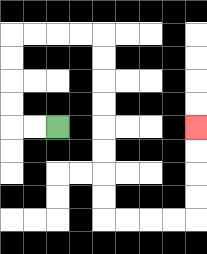{'start': '[2, 5]', 'end': '[8, 5]', 'path_directions': 'L,L,U,U,U,U,R,R,R,R,D,D,D,D,D,D,D,D,R,R,R,R,U,U,U,U', 'path_coordinates': '[[2, 5], [1, 5], [0, 5], [0, 4], [0, 3], [0, 2], [0, 1], [1, 1], [2, 1], [3, 1], [4, 1], [4, 2], [4, 3], [4, 4], [4, 5], [4, 6], [4, 7], [4, 8], [4, 9], [5, 9], [6, 9], [7, 9], [8, 9], [8, 8], [8, 7], [8, 6], [8, 5]]'}